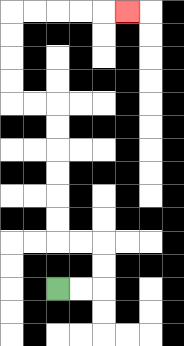{'start': '[2, 12]', 'end': '[5, 0]', 'path_directions': 'R,R,U,U,L,L,U,U,U,U,U,U,L,L,U,U,U,U,R,R,R,R,R', 'path_coordinates': '[[2, 12], [3, 12], [4, 12], [4, 11], [4, 10], [3, 10], [2, 10], [2, 9], [2, 8], [2, 7], [2, 6], [2, 5], [2, 4], [1, 4], [0, 4], [0, 3], [0, 2], [0, 1], [0, 0], [1, 0], [2, 0], [3, 0], [4, 0], [5, 0]]'}